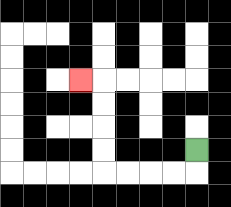{'start': '[8, 6]', 'end': '[3, 3]', 'path_directions': 'D,L,L,L,L,U,U,U,U,L', 'path_coordinates': '[[8, 6], [8, 7], [7, 7], [6, 7], [5, 7], [4, 7], [4, 6], [4, 5], [4, 4], [4, 3], [3, 3]]'}